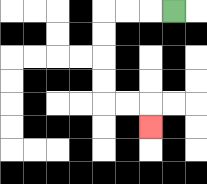{'start': '[7, 0]', 'end': '[6, 5]', 'path_directions': 'L,L,L,D,D,D,D,R,R,D', 'path_coordinates': '[[7, 0], [6, 0], [5, 0], [4, 0], [4, 1], [4, 2], [4, 3], [4, 4], [5, 4], [6, 4], [6, 5]]'}